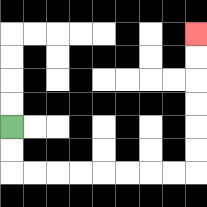{'start': '[0, 5]', 'end': '[8, 1]', 'path_directions': 'D,D,R,R,R,R,R,R,R,R,U,U,U,U,U,U', 'path_coordinates': '[[0, 5], [0, 6], [0, 7], [1, 7], [2, 7], [3, 7], [4, 7], [5, 7], [6, 7], [7, 7], [8, 7], [8, 6], [8, 5], [8, 4], [8, 3], [8, 2], [8, 1]]'}